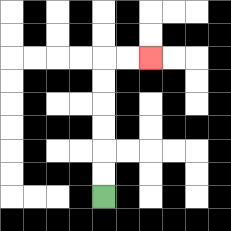{'start': '[4, 8]', 'end': '[6, 2]', 'path_directions': 'U,U,U,U,U,U,R,R', 'path_coordinates': '[[4, 8], [4, 7], [4, 6], [4, 5], [4, 4], [4, 3], [4, 2], [5, 2], [6, 2]]'}